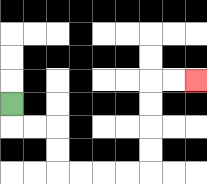{'start': '[0, 4]', 'end': '[8, 3]', 'path_directions': 'D,R,R,D,D,R,R,R,R,U,U,U,U,R,R', 'path_coordinates': '[[0, 4], [0, 5], [1, 5], [2, 5], [2, 6], [2, 7], [3, 7], [4, 7], [5, 7], [6, 7], [6, 6], [6, 5], [6, 4], [6, 3], [7, 3], [8, 3]]'}